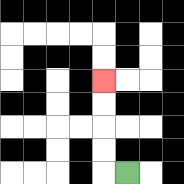{'start': '[5, 7]', 'end': '[4, 3]', 'path_directions': 'L,U,U,U,U', 'path_coordinates': '[[5, 7], [4, 7], [4, 6], [4, 5], [4, 4], [4, 3]]'}